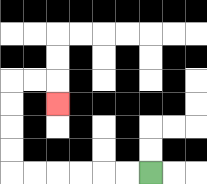{'start': '[6, 7]', 'end': '[2, 4]', 'path_directions': 'L,L,L,L,L,L,U,U,U,U,R,R,D', 'path_coordinates': '[[6, 7], [5, 7], [4, 7], [3, 7], [2, 7], [1, 7], [0, 7], [0, 6], [0, 5], [0, 4], [0, 3], [1, 3], [2, 3], [2, 4]]'}